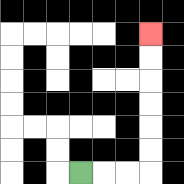{'start': '[3, 7]', 'end': '[6, 1]', 'path_directions': 'R,R,R,U,U,U,U,U,U', 'path_coordinates': '[[3, 7], [4, 7], [5, 7], [6, 7], [6, 6], [6, 5], [6, 4], [6, 3], [6, 2], [6, 1]]'}